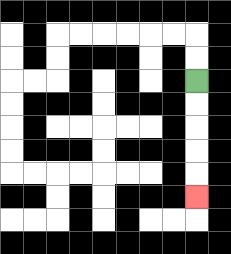{'start': '[8, 3]', 'end': '[8, 8]', 'path_directions': 'D,D,D,D,D', 'path_coordinates': '[[8, 3], [8, 4], [8, 5], [8, 6], [8, 7], [8, 8]]'}